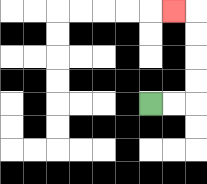{'start': '[6, 4]', 'end': '[7, 0]', 'path_directions': 'R,R,U,U,U,U,L', 'path_coordinates': '[[6, 4], [7, 4], [8, 4], [8, 3], [8, 2], [8, 1], [8, 0], [7, 0]]'}